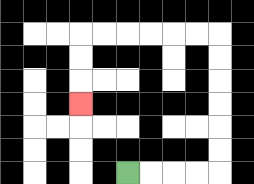{'start': '[5, 7]', 'end': '[3, 4]', 'path_directions': 'R,R,R,R,U,U,U,U,U,U,L,L,L,L,L,L,D,D,D', 'path_coordinates': '[[5, 7], [6, 7], [7, 7], [8, 7], [9, 7], [9, 6], [9, 5], [9, 4], [9, 3], [9, 2], [9, 1], [8, 1], [7, 1], [6, 1], [5, 1], [4, 1], [3, 1], [3, 2], [3, 3], [3, 4]]'}